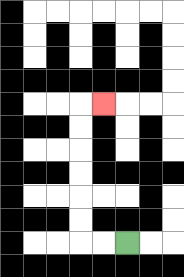{'start': '[5, 10]', 'end': '[4, 4]', 'path_directions': 'L,L,U,U,U,U,U,U,R', 'path_coordinates': '[[5, 10], [4, 10], [3, 10], [3, 9], [3, 8], [3, 7], [3, 6], [3, 5], [3, 4], [4, 4]]'}